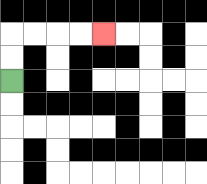{'start': '[0, 3]', 'end': '[4, 1]', 'path_directions': 'U,U,R,R,R,R', 'path_coordinates': '[[0, 3], [0, 2], [0, 1], [1, 1], [2, 1], [3, 1], [4, 1]]'}